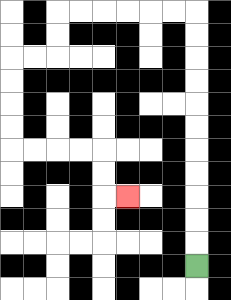{'start': '[8, 11]', 'end': '[5, 8]', 'path_directions': 'U,U,U,U,U,U,U,U,U,U,U,L,L,L,L,L,L,D,D,L,L,D,D,D,D,R,R,R,R,D,D,R', 'path_coordinates': '[[8, 11], [8, 10], [8, 9], [8, 8], [8, 7], [8, 6], [8, 5], [8, 4], [8, 3], [8, 2], [8, 1], [8, 0], [7, 0], [6, 0], [5, 0], [4, 0], [3, 0], [2, 0], [2, 1], [2, 2], [1, 2], [0, 2], [0, 3], [0, 4], [0, 5], [0, 6], [1, 6], [2, 6], [3, 6], [4, 6], [4, 7], [4, 8], [5, 8]]'}